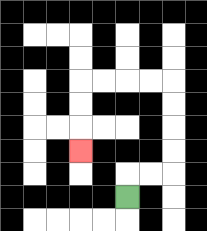{'start': '[5, 8]', 'end': '[3, 6]', 'path_directions': 'U,R,R,U,U,U,U,L,L,L,L,D,D,D', 'path_coordinates': '[[5, 8], [5, 7], [6, 7], [7, 7], [7, 6], [7, 5], [7, 4], [7, 3], [6, 3], [5, 3], [4, 3], [3, 3], [3, 4], [3, 5], [3, 6]]'}